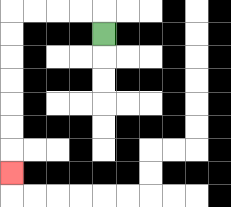{'start': '[4, 1]', 'end': '[0, 7]', 'path_directions': 'U,L,L,L,L,D,D,D,D,D,D,D', 'path_coordinates': '[[4, 1], [4, 0], [3, 0], [2, 0], [1, 0], [0, 0], [0, 1], [0, 2], [0, 3], [0, 4], [0, 5], [0, 6], [0, 7]]'}